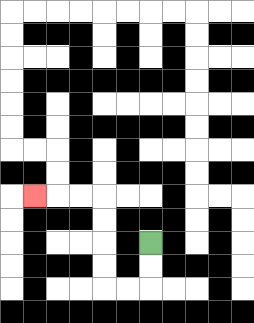{'start': '[6, 10]', 'end': '[1, 8]', 'path_directions': 'D,D,L,L,U,U,U,U,L,L,L', 'path_coordinates': '[[6, 10], [6, 11], [6, 12], [5, 12], [4, 12], [4, 11], [4, 10], [4, 9], [4, 8], [3, 8], [2, 8], [1, 8]]'}